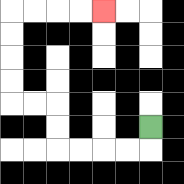{'start': '[6, 5]', 'end': '[4, 0]', 'path_directions': 'D,L,L,L,L,U,U,L,L,U,U,U,U,R,R,R,R', 'path_coordinates': '[[6, 5], [6, 6], [5, 6], [4, 6], [3, 6], [2, 6], [2, 5], [2, 4], [1, 4], [0, 4], [0, 3], [0, 2], [0, 1], [0, 0], [1, 0], [2, 0], [3, 0], [4, 0]]'}